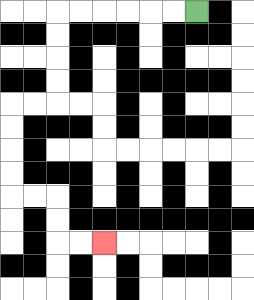{'start': '[8, 0]', 'end': '[4, 10]', 'path_directions': 'L,L,L,L,L,L,D,D,D,D,L,L,D,D,D,D,R,R,D,D,R,R', 'path_coordinates': '[[8, 0], [7, 0], [6, 0], [5, 0], [4, 0], [3, 0], [2, 0], [2, 1], [2, 2], [2, 3], [2, 4], [1, 4], [0, 4], [0, 5], [0, 6], [0, 7], [0, 8], [1, 8], [2, 8], [2, 9], [2, 10], [3, 10], [4, 10]]'}